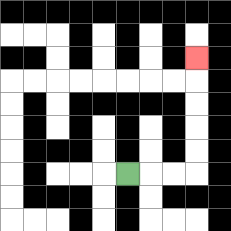{'start': '[5, 7]', 'end': '[8, 2]', 'path_directions': 'R,R,R,U,U,U,U,U', 'path_coordinates': '[[5, 7], [6, 7], [7, 7], [8, 7], [8, 6], [8, 5], [8, 4], [8, 3], [8, 2]]'}